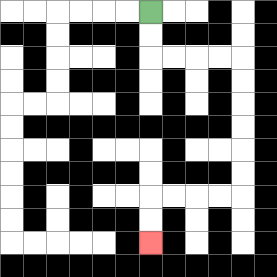{'start': '[6, 0]', 'end': '[6, 10]', 'path_directions': 'D,D,R,R,R,R,D,D,D,D,D,D,L,L,L,L,D,D', 'path_coordinates': '[[6, 0], [6, 1], [6, 2], [7, 2], [8, 2], [9, 2], [10, 2], [10, 3], [10, 4], [10, 5], [10, 6], [10, 7], [10, 8], [9, 8], [8, 8], [7, 8], [6, 8], [6, 9], [6, 10]]'}